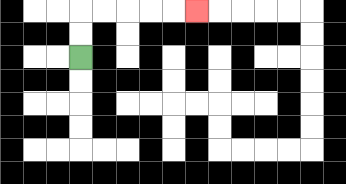{'start': '[3, 2]', 'end': '[8, 0]', 'path_directions': 'U,U,R,R,R,R,R', 'path_coordinates': '[[3, 2], [3, 1], [3, 0], [4, 0], [5, 0], [6, 0], [7, 0], [8, 0]]'}